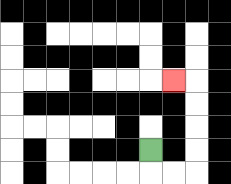{'start': '[6, 6]', 'end': '[7, 3]', 'path_directions': 'D,R,R,U,U,U,U,L', 'path_coordinates': '[[6, 6], [6, 7], [7, 7], [8, 7], [8, 6], [8, 5], [8, 4], [8, 3], [7, 3]]'}